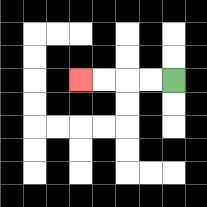{'start': '[7, 3]', 'end': '[3, 3]', 'path_directions': 'L,L,L,L', 'path_coordinates': '[[7, 3], [6, 3], [5, 3], [4, 3], [3, 3]]'}